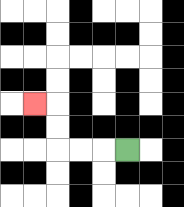{'start': '[5, 6]', 'end': '[1, 4]', 'path_directions': 'L,L,L,U,U,L', 'path_coordinates': '[[5, 6], [4, 6], [3, 6], [2, 6], [2, 5], [2, 4], [1, 4]]'}